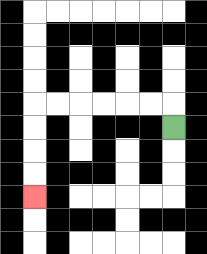{'start': '[7, 5]', 'end': '[1, 8]', 'path_directions': 'U,L,L,L,L,L,L,D,D,D,D', 'path_coordinates': '[[7, 5], [7, 4], [6, 4], [5, 4], [4, 4], [3, 4], [2, 4], [1, 4], [1, 5], [1, 6], [1, 7], [1, 8]]'}